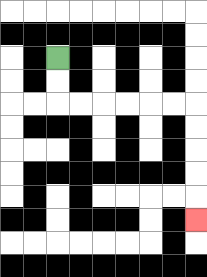{'start': '[2, 2]', 'end': '[8, 9]', 'path_directions': 'D,D,R,R,R,R,R,R,D,D,D,D,D', 'path_coordinates': '[[2, 2], [2, 3], [2, 4], [3, 4], [4, 4], [5, 4], [6, 4], [7, 4], [8, 4], [8, 5], [8, 6], [8, 7], [8, 8], [8, 9]]'}